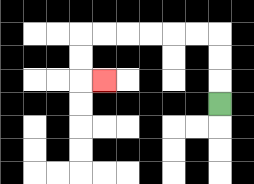{'start': '[9, 4]', 'end': '[4, 3]', 'path_directions': 'U,U,U,L,L,L,L,L,L,D,D,R', 'path_coordinates': '[[9, 4], [9, 3], [9, 2], [9, 1], [8, 1], [7, 1], [6, 1], [5, 1], [4, 1], [3, 1], [3, 2], [3, 3], [4, 3]]'}